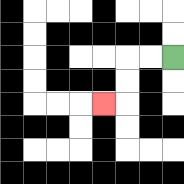{'start': '[7, 2]', 'end': '[4, 4]', 'path_directions': 'L,L,D,D,L', 'path_coordinates': '[[7, 2], [6, 2], [5, 2], [5, 3], [5, 4], [4, 4]]'}